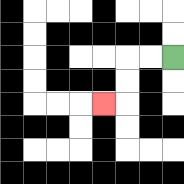{'start': '[7, 2]', 'end': '[4, 4]', 'path_directions': 'L,L,D,D,L', 'path_coordinates': '[[7, 2], [6, 2], [5, 2], [5, 3], [5, 4], [4, 4]]'}